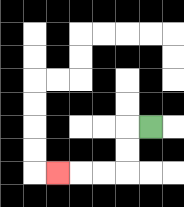{'start': '[6, 5]', 'end': '[2, 7]', 'path_directions': 'L,D,D,L,L,L', 'path_coordinates': '[[6, 5], [5, 5], [5, 6], [5, 7], [4, 7], [3, 7], [2, 7]]'}